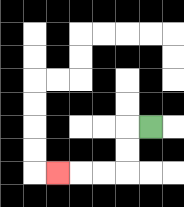{'start': '[6, 5]', 'end': '[2, 7]', 'path_directions': 'L,D,D,L,L,L', 'path_coordinates': '[[6, 5], [5, 5], [5, 6], [5, 7], [4, 7], [3, 7], [2, 7]]'}